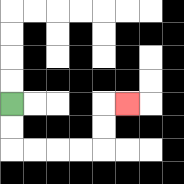{'start': '[0, 4]', 'end': '[5, 4]', 'path_directions': 'D,D,R,R,R,R,U,U,R', 'path_coordinates': '[[0, 4], [0, 5], [0, 6], [1, 6], [2, 6], [3, 6], [4, 6], [4, 5], [4, 4], [5, 4]]'}